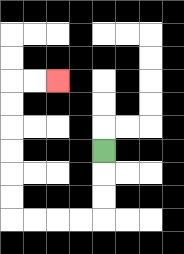{'start': '[4, 6]', 'end': '[2, 3]', 'path_directions': 'D,D,D,L,L,L,L,U,U,U,U,U,U,R,R', 'path_coordinates': '[[4, 6], [4, 7], [4, 8], [4, 9], [3, 9], [2, 9], [1, 9], [0, 9], [0, 8], [0, 7], [0, 6], [0, 5], [0, 4], [0, 3], [1, 3], [2, 3]]'}